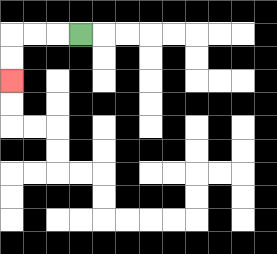{'start': '[3, 1]', 'end': '[0, 3]', 'path_directions': 'L,L,L,D,D', 'path_coordinates': '[[3, 1], [2, 1], [1, 1], [0, 1], [0, 2], [0, 3]]'}